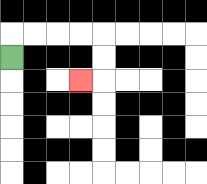{'start': '[0, 2]', 'end': '[3, 3]', 'path_directions': 'U,R,R,R,R,D,D,L', 'path_coordinates': '[[0, 2], [0, 1], [1, 1], [2, 1], [3, 1], [4, 1], [4, 2], [4, 3], [3, 3]]'}